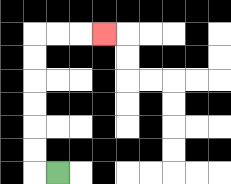{'start': '[2, 7]', 'end': '[4, 1]', 'path_directions': 'L,U,U,U,U,U,U,R,R,R', 'path_coordinates': '[[2, 7], [1, 7], [1, 6], [1, 5], [1, 4], [1, 3], [1, 2], [1, 1], [2, 1], [3, 1], [4, 1]]'}